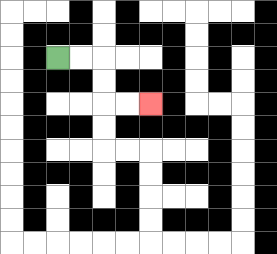{'start': '[2, 2]', 'end': '[6, 4]', 'path_directions': 'R,R,D,D,R,R', 'path_coordinates': '[[2, 2], [3, 2], [4, 2], [4, 3], [4, 4], [5, 4], [6, 4]]'}